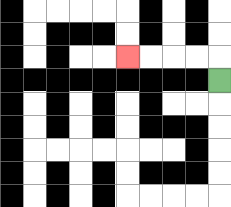{'start': '[9, 3]', 'end': '[5, 2]', 'path_directions': 'U,L,L,L,L', 'path_coordinates': '[[9, 3], [9, 2], [8, 2], [7, 2], [6, 2], [5, 2]]'}